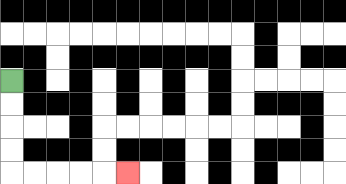{'start': '[0, 3]', 'end': '[5, 7]', 'path_directions': 'D,D,D,D,R,R,R,R,R', 'path_coordinates': '[[0, 3], [0, 4], [0, 5], [0, 6], [0, 7], [1, 7], [2, 7], [3, 7], [4, 7], [5, 7]]'}